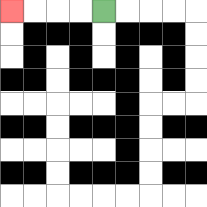{'start': '[4, 0]', 'end': '[0, 0]', 'path_directions': 'L,L,L,L', 'path_coordinates': '[[4, 0], [3, 0], [2, 0], [1, 0], [0, 0]]'}